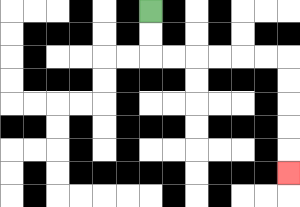{'start': '[6, 0]', 'end': '[12, 7]', 'path_directions': 'D,D,R,R,R,R,R,R,D,D,D,D,D', 'path_coordinates': '[[6, 0], [6, 1], [6, 2], [7, 2], [8, 2], [9, 2], [10, 2], [11, 2], [12, 2], [12, 3], [12, 4], [12, 5], [12, 6], [12, 7]]'}